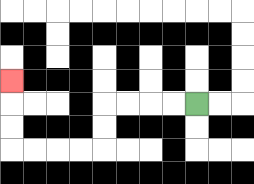{'start': '[8, 4]', 'end': '[0, 3]', 'path_directions': 'L,L,L,L,D,D,L,L,L,L,U,U,U', 'path_coordinates': '[[8, 4], [7, 4], [6, 4], [5, 4], [4, 4], [4, 5], [4, 6], [3, 6], [2, 6], [1, 6], [0, 6], [0, 5], [0, 4], [0, 3]]'}